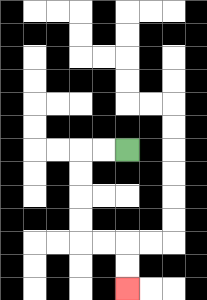{'start': '[5, 6]', 'end': '[5, 12]', 'path_directions': 'L,L,D,D,D,D,R,R,D,D', 'path_coordinates': '[[5, 6], [4, 6], [3, 6], [3, 7], [3, 8], [3, 9], [3, 10], [4, 10], [5, 10], [5, 11], [5, 12]]'}